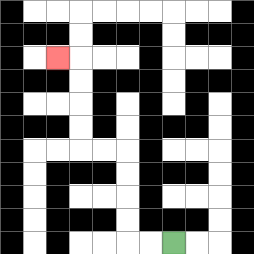{'start': '[7, 10]', 'end': '[2, 2]', 'path_directions': 'L,L,U,U,U,U,L,L,U,U,U,U,L', 'path_coordinates': '[[7, 10], [6, 10], [5, 10], [5, 9], [5, 8], [5, 7], [5, 6], [4, 6], [3, 6], [3, 5], [3, 4], [3, 3], [3, 2], [2, 2]]'}